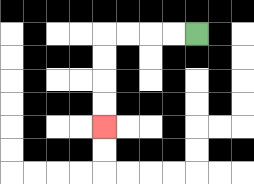{'start': '[8, 1]', 'end': '[4, 5]', 'path_directions': 'L,L,L,L,D,D,D,D', 'path_coordinates': '[[8, 1], [7, 1], [6, 1], [5, 1], [4, 1], [4, 2], [4, 3], [4, 4], [4, 5]]'}